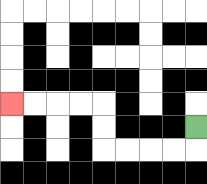{'start': '[8, 5]', 'end': '[0, 4]', 'path_directions': 'D,L,L,L,L,U,U,L,L,L,L', 'path_coordinates': '[[8, 5], [8, 6], [7, 6], [6, 6], [5, 6], [4, 6], [4, 5], [4, 4], [3, 4], [2, 4], [1, 4], [0, 4]]'}